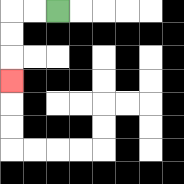{'start': '[2, 0]', 'end': '[0, 3]', 'path_directions': 'L,L,D,D,D', 'path_coordinates': '[[2, 0], [1, 0], [0, 0], [0, 1], [0, 2], [0, 3]]'}